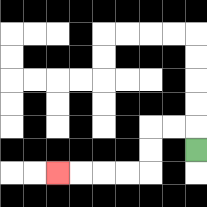{'start': '[8, 6]', 'end': '[2, 7]', 'path_directions': 'U,L,L,D,D,L,L,L,L', 'path_coordinates': '[[8, 6], [8, 5], [7, 5], [6, 5], [6, 6], [6, 7], [5, 7], [4, 7], [3, 7], [2, 7]]'}